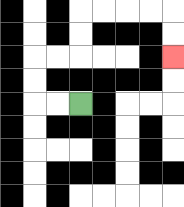{'start': '[3, 4]', 'end': '[7, 2]', 'path_directions': 'L,L,U,U,R,R,U,U,R,R,R,R,D,D', 'path_coordinates': '[[3, 4], [2, 4], [1, 4], [1, 3], [1, 2], [2, 2], [3, 2], [3, 1], [3, 0], [4, 0], [5, 0], [6, 0], [7, 0], [7, 1], [7, 2]]'}